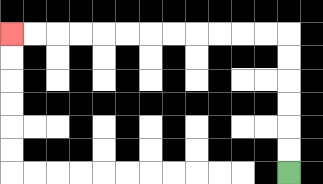{'start': '[12, 7]', 'end': '[0, 1]', 'path_directions': 'U,U,U,U,U,U,L,L,L,L,L,L,L,L,L,L,L,L', 'path_coordinates': '[[12, 7], [12, 6], [12, 5], [12, 4], [12, 3], [12, 2], [12, 1], [11, 1], [10, 1], [9, 1], [8, 1], [7, 1], [6, 1], [5, 1], [4, 1], [3, 1], [2, 1], [1, 1], [0, 1]]'}